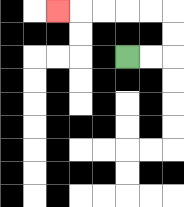{'start': '[5, 2]', 'end': '[2, 0]', 'path_directions': 'R,R,U,U,L,L,L,L,L', 'path_coordinates': '[[5, 2], [6, 2], [7, 2], [7, 1], [7, 0], [6, 0], [5, 0], [4, 0], [3, 0], [2, 0]]'}